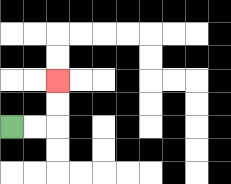{'start': '[0, 5]', 'end': '[2, 3]', 'path_directions': 'R,R,U,U', 'path_coordinates': '[[0, 5], [1, 5], [2, 5], [2, 4], [2, 3]]'}